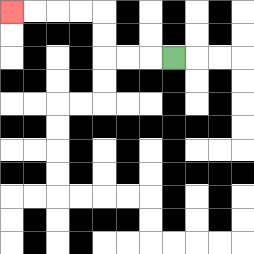{'start': '[7, 2]', 'end': '[0, 0]', 'path_directions': 'L,L,L,U,U,L,L,L,L', 'path_coordinates': '[[7, 2], [6, 2], [5, 2], [4, 2], [4, 1], [4, 0], [3, 0], [2, 0], [1, 0], [0, 0]]'}